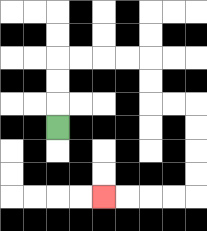{'start': '[2, 5]', 'end': '[4, 8]', 'path_directions': 'U,U,U,R,R,R,R,D,D,R,R,D,D,D,D,L,L,L,L', 'path_coordinates': '[[2, 5], [2, 4], [2, 3], [2, 2], [3, 2], [4, 2], [5, 2], [6, 2], [6, 3], [6, 4], [7, 4], [8, 4], [8, 5], [8, 6], [8, 7], [8, 8], [7, 8], [6, 8], [5, 8], [4, 8]]'}